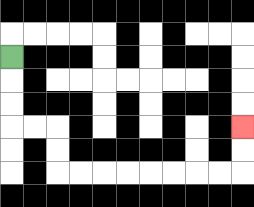{'start': '[0, 2]', 'end': '[10, 5]', 'path_directions': 'D,D,D,R,R,D,D,R,R,R,R,R,R,R,R,U,U', 'path_coordinates': '[[0, 2], [0, 3], [0, 4], [0, 5], [1, 5], [2, 5], [2, 6], [2, 7], [3, 7], [4, 7], [5, 7], [6, 7], [7, 7], [8, 7], [9, 7], [10, 7], [10, 6], [10, 5]]'}